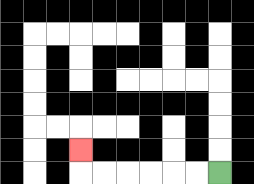{'start': '[9, 7]', 'end': '[3, 6]', 'path_directions': 'L,L,L,L,L,L,U', 'path_coordinates': '[[9, 7], [8, 7], [7, 7], [6, 7], [5, 7], [4, 7], [3, 7], [3, 6]]'}